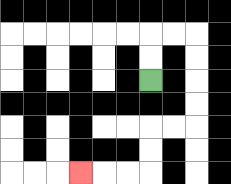{'start': '[6, 3]', 'end': '[3, 7]', 'path_directions': 'U,U,R,R,D,D,D,D,L,L,D,D,L,L,L', 'path_coordinates': '[[6, 3], [6, 2], [6, 1], [7, 1], [8, 1], [8, 2], [8, 3], [8, 4], [8, 5], [7, 5], [6, 5], [6, 6], [6, 7], [5, 7], [4, 7], [3, 7]]'}